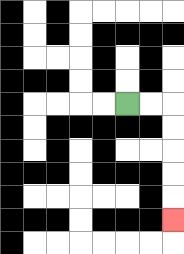{'start': '[5, 4]', 'end': '[7, 9]', 'path_directions': 'R,R,D,D,D,D,D', 'path_coordinates': '[[5, 4], [6, 4], [7, 4], [7, 5], [7, 6], [7, 7], [7, 8], [7, 9]]'}